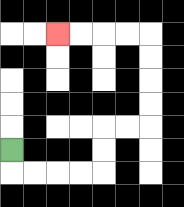{'start': '[0, 6]', 'end': '[2, 1]', 'path_directions': 'D,R,R,R,R,U,U,R,R,U,U,U,U,L,L,L,L', 'path_coordinates': '[[0, 6], [0, 7], [1, 7], [2, 7], [3, 7], [4, 7], [4, 6], [4, 5], [5, 5], [6, 5], [6, 4], [6, 3], [6, 2], [6, 1], [5, 1], [4, 1], [3, 1], [2, 1]]'}